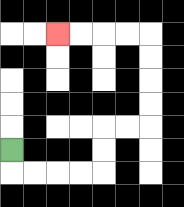{'start': '[0, 6]', 'end': '[2, 1]', 'path_directions': 'D,R,R,R,R,U,U,R,R,U,U,U,U,L,L,L,L', 'path_coordinates': '[[0, 6], [0, 7], [1, 7], [2, 7], [3, 7], [4, 7], [4, 6], [4, 5], [5, 5], [6, 5], [6, 4], [6, 3], [6, 2], [6, 1], [5, 1], [4, 1], [3, 1], [2, 1]]'}